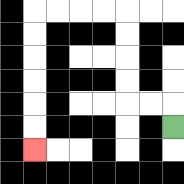{'start': '[7, 5]', 'end': '[1, 6]', 'path_directions': 'U,L,L,U,U,U,U,L,L,L,L,D,D,D,D,D,D', 'path_coordinates': '[[7, 5], [7, 4], [6, 4], [5, 4], [5, 3], [5, 2], [5, 1], [5, 0], [4, 0], [3, 0], [2, 0], [1, 0], [1, 1], [1, 2], [1, 3], [1, 4], [1, 5], [1, 6]]'}